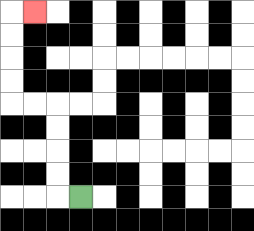{'start': '[3, 8]', 'end': '[1, 0]', 'path_directions': 'L,U,U,U,U,L,L,U,U,U,U,R', 'path_coordinates': '[[3, 8], [2, 8], [2, 7], [2, 6], [2, 5], [2, 4], [1, 4], [0, 4], [0, 3], [0, 2], [0, 1], [0, 0], [1, 0]]'}